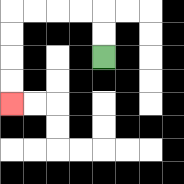{'start': '[4, 2]', 'end': '[0, 4]', 'path_directions': 'U,U,L,L,L,L,D,D,D,D', 'path_coordinates': '[[4, 2], [4, 1], [4, 0], [3, 0], [2, 0], [1, 0], [0, 0], [0, 1], [0, 2], [0, 3], [0, 4]]'}